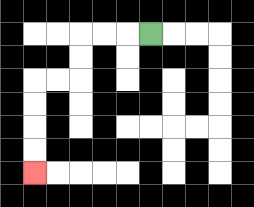{'start': '[6, 1]', 'end': '[1, 7]', 'path_directions': 'L,L,L,D,D,L,L,D,D,D,D', 'path_coordinates': '[[6, 1], [5, 1], [4, 1], [3, 1], [3, 2], [3, 3], [2, 3], [1, 3], [1, 4], [1, 5], [1, 6], [1, 7]]'}